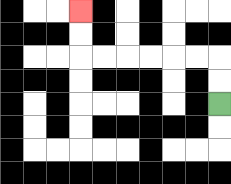{'start': '[9, 4]', 'end': '[3, 0]', 'path_directions': 'U,U,L,L,L,L,L,L,U,U', 'path_coordinates': '[[9, 4], [9, 3], [9, 2], [8, 2], [7, 2], [6, 2], [5, 2], [4, 2], [3, 2], [3, 1], [3, 0]]'}